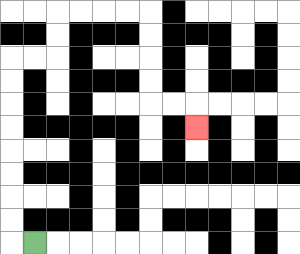{'start': '[1, 10]', 'end': '[8, 5]', 'path_directions': 'L,U,U,U,U,U,U,U,U,R,R,U,U,R,R,R,R,D,D,D,D,R,R,D', 'path_coordinates': '[[1, 10], [0, 10], [0, 9], [0, 8], [0, 7], [0, 6], [0, 5], [0, 4], [0, 3], [0, 2], [1, 2], [2, 2], [2, 1], [2, 0], [3, 0], [4, 0], [5, 0], [6, 0], [6, 1], [6, 2], [6, 3], [6, 4], [7, 4], [8, 4], [8, 5]]'}